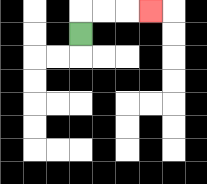{'start': '[3, 1]', 'end': '[6, 0]', 'path_directions': 'U,R,R,R', 'path_coordinates': '[[3, 1], [3, 0], [4, 0], [5, 0], [6, 0]]'}